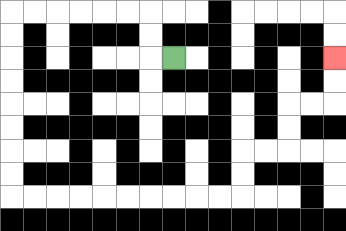{'start': '[7, 2]', 'end': '[14, 2]', 'path_directions': 'L,U,U,L,L,L,L,L,L,D,D,D,D,D,D,D,D,R,R,R,R,R,R,R,R,R,R,U,U,R,R,U,U,R,R,U,U', 'path_coordinates': '[[7, 2], [6, 2], [6, 1], [6, 0], [5, 0], [4, 0], [3, 0], [2, 0], [1, 0], [0, 0], [0, 1], [0, 2], [0, 3], [0, 4], [0, 5], [0, 6], [0, 7], [0, 8], [1, 8], [2, 8], [3, 8], [4, 8], [5, 8], [6, 8], [7, 8], [8, 8], [9, 8], [10, 8], [10, 7], [10, 6], [11, 6], [12, 6], [12, 5], [12, 4], [13, 4], [14, 4], [14, 3], [14, 2]]'}